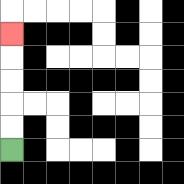{'start': '[0, 6]', 'end': '[0, 1]', 'path_directions': 'U,U,U,U,U', 'path_coordinates': '[[0, 6], [0, 5], [0, 4], [0, 3], [0, 2], [0, 1]]'}